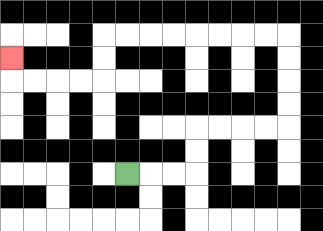{'start': '[5, 7]', 'end': '[0, 2]', 'path_directions': 'R,R,R,U,U,R,R,R,R,U,U,U,U,L,L,L,L,L,L,L,L,D,D,L,L,L,L,U', 'path_coordinates': '[[5, 7], [6, 7], [7, 7], [8, 7], [8, 6], [8, 5], [9, 5], [10, 5], [11, 5], [12, 5], [12, 4], [12, 3], [12, 2], [12, 1], [11, 1], [10, 1], [9, 1], [8, 1], [7, 1], [6, 1], [5, 1], [4, 1], [4, 2], [4, 3], [3, 3], [2, 3], [1, 3], [0, 3], [0, 2]]'}